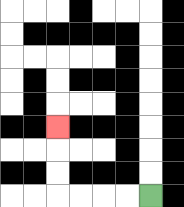{'start': '[6, 8]', 'end': '[2, 5]', 'path_directions': 'L,L,L,L,U,U,U', 'path_coordinates': '[[6, 8], [5, 8], [4, 8], [3, 8], [2, 8], [2, 7], [2, 6], [2, 5]]'}